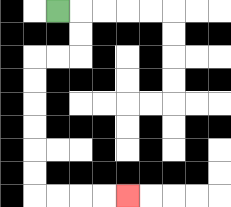{'start': '[2, 0]', 'end': '[5, 8]', 'path_directions': 'R,D,D,L,L,D,D,D,D,D,D,R,R,R,R', 'path_coordinates': '[[2, 0], [3, 0], [3, 1], [3, 2], [2, 2], [1, 2], [1, 3], [1, 4], [1, 5], [1, 6], [1, 7], [1, 8], [2, 8], [3, 8], [4, 8], [5, 8]]'}